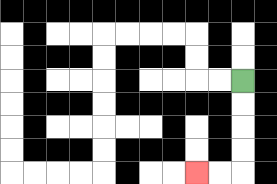{'start': '[10, 3]', 'end': '[8, 7]', 'path_directions': 'D,D,D,D,L,L', 'path_coordinates': '[[10, 3], [10, 4], [10, 5], [10, 6], [10, 7], [9, 7], [8, 7]]'}